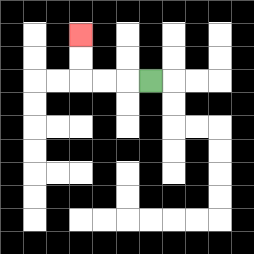{'start': '[6, 3]', 'end': '[3, 1]', 'path_directions': 'L,L,L,U,U', 'path_coordinates': '[[6, 3], [5, 3], [4, 3], [3, 3], [3, 2], [3, 1]]'}